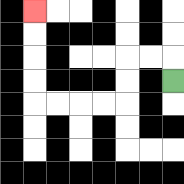{'start': '[7, 3]', 'end': '[1, 0]', 'path_directions': 'U,L,L,D,D,L,L,L,L,U,U,U,U', 'path_coordinates': '[[7, 3], [7, 2], [6, 2], [5, 2], [5, 3], [5, 4], [4, 4], [3, 4], [2, 4], [1, 4], [1, 3], [1, 2], [1, 1], [1, 0]]'}